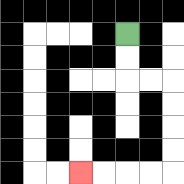{'start': '[5, 1]', 'end': '[3, 7]', 'path_directions': 'D,D,R,R,D,D,D,D,L,L,L,L', 'path_coordinates': '[[5, 1], [5, 2], [5, 3], [6, 3], [7, 3], [7, 4], [7, 5], [7, 6], [7, 7], [6, 7], [5, 7], [4, 7], [3, 7]]'}